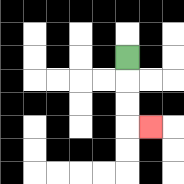{'start': '[5, 2]', 'end': '[6, 5]', 'path_directions': 'D,D,D,R', 'path_coordinates': '[[5, 2], [5, 3], [5, 4], [5, 5], [6, 5]]'}